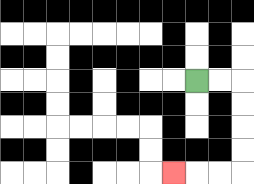{'start': '[8, 3]', 'end': '[7, 7]', 'path_directions': 'R,R,D,D,D,D,L,L,L', 'path_coordinates': '[[8, 3], [9, 3], [10, 3], [10, 4], [10, 5], [10, 6], [10, 7], [9, 7], [8, 7], [7, 7]]'}